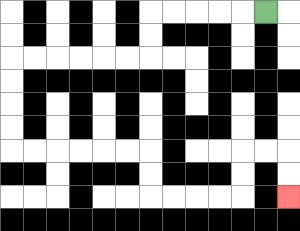{'start': '[11, 0]', 'end': '[12, 8]', 'path_directions': 'L,L,L,L,L,D,D,L,L,L,L,L,L,D,D,D,D,R,R,R,R,R,R,D,D,R,R,R,R,U,U,R,R,D,D', 'path_coordinates': '[[11, 0], [10, 0], [9, 0], [8, 0], [7, 0], [6, 0], [6, 1], [6, 2], [5, 2], [4, 2], [3, 2], [2, 2], [1, 2], [0, 2], [0, 3], [0, 4], [0, 5], [0, 6], [1, 6], [2, 6], [3, 6], [4, 6], [5, 6], [6, 6], [6, 7], [6, 8], [7, 8], [8, 8], [9, 8], [10, 8], [10, 7], [10, 6], [11, 6], [12, 6], [12, 7], [12, 8]]'}